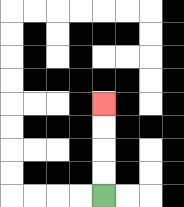{'start': '[4, 8]', 'end': '[4, 4]', 'path_directions': 'U,U,U,U', 'path_coordinates': '[[4, 8], [4, 7], [4, 6], [4, 5], [4, 4]]'}